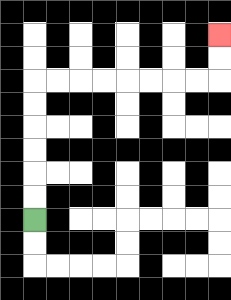{'start': '[1, 9]', 'end': '[9, 1]', 'path_directions': 'U,U,U,U,U,U,R,R,R,R,R,R,R,R,U,U', 'path_coordinates': '[[1, 9], [1, 8], [1, 7], [1, 6], [1, 5], [1, 4], [1, 3], [2, 3], [3, 3], [4, 3], [5, 3], [6, 3], [7, 3], [8, 3], [9, 3], [9, 2], [9, 1]]'}